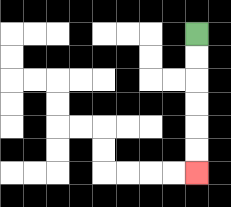{'start': '[8, 1]', 'end': '[8, 7]', 'path_directions': 'D,D,D,D,D,D', 'path_coordinates': '[[8, 1], [8, 2], [8, 3], [8, 4], [8, 5], [8, 6], [8, 7]]'}